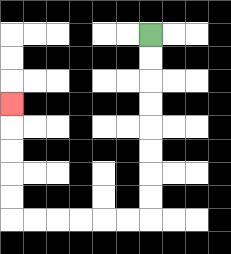{'start': '[6, 1]', 'end': '[0, 4]', 'path_directions': 'D,D,D,D,D,D,D,D,L,L,L,L,L,L,U,U,U,U,U', 'path_coordinates': '[[6, 1], [6, 2], [6, 3], [6, 4], [6, 5], [6, 6], [6, 7], [6, 8], [6, 9], [5, 9], [4, 9], [3, 9], [2, 9], [1, 9], [0, 9], [0, 8], [0, 7], [0, 6], [0, 5], [0, 4]]'}